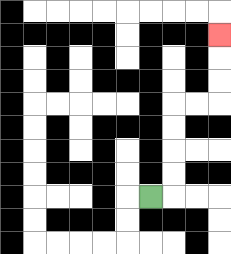{'start': '[6, 8]', 'end': '[9, 1]', 'path_directions': 'R,U,U,U,U,R,R,U,U,U', 'path_coordinates': '[[6, 8], [7, 8], [7, 7], [7, 6], [7, 5], [7, 4], [8, 4], [9, 4], [9, 3], [9, 2], [9, 1]]'}